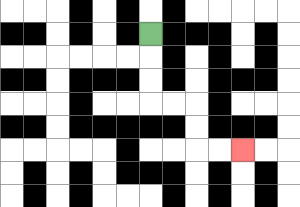{'start': '[6, 1]', 'end': '[10, 6]', 'path_directions': 'D,D,D,R,R,D,D,R,R', 'path_coordinates': '[[6, 1], [6, 2], [6, 3], [6, 4], [7, 4], [8, 4], [8, 5], [8, 6], [9, 6], [10, 6]]'}